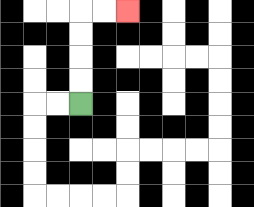{'start': '[3, 4]', 'end': '[5, 0]', 'path_directions': 'U,U,U,U,R,R', 'path_coordinates': '[[3, 4], [3, 3], [3, 2], [3, 1], [3, 0], [4, 0], [5, 0]]'}